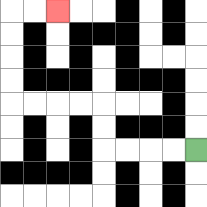{'start': '[8, 6]', 'end': '[2, 0]', 'path_directions': 'L,L,L,L,U,U,L,L,L,L,U,U,U,U,R,R', 'path_coordinates': '[[8, 6], [7, 6], [6, 6], [5, 6], [4, 6], [4, 5], [4, 4], [3, 4], [2, 4], [1, 4], [0, 4], [0, 3], [0, 2], [0, 1], [0, 0], [1, 0], [2, 0]]'}